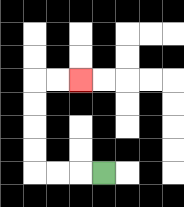{'start': '[4, 7]', 'end': '[3, 3]', 'path_directions': 'L,L,L,U,U,U,U,R,R', 'path_coordinates': '[[4, 7], [3, 7], [2, 7], [1, 7], [1, 6], [1, 5], [1, 4], [1, 3], [2, 3], [3, 3]]'}